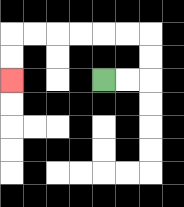{'start': '[4, 3]', 'end': '[0, 3]', 'path_directions': 'R,R,U,U,L,L,L,L,L,L,D,D', 'path_coordinates': '[[4, 3], [5, 3], [6, 3], [6, 2], [6, 1], [5, 1], [4, 1], [3, 1], [2, 1], [1, 1], [0, 1], [0, 2], [0, 3]]'}